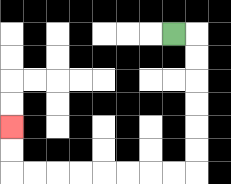{'start': '[7, 1]', 'end': '[0, 5]', 'path_directions': 'R,D,D,D,D,D,D,L,L,L,L,L,L,L,L,U,U', 'path_coordinates': '[[7, 1], [8, 1], [8, 2], [8, 3], [8, 4], [8, 5], [8, 6], [8, 7], [7, 7], [6, 7], [5, 7], [4, 7], [3, 7], [2, 7], [1, 7], [0, 7], [0, 6], [0, 5]]'}